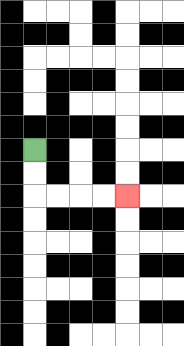{'start': '[1, 6]', 'end': '[5, 8]', 'path_directions': 'D,D,R,R,R,R', 'path_coordinates': '[[1, 6], [1, 7], [1, 8], [2, 8], [3, 8], [4, 8], [5, 8]]'}